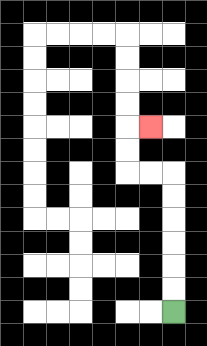{'start': '[7, 13]', 'end': '[6, 5]', 'path_directions': 'U,U,U,U,U,U,L,L,U,U,R', 'path_coordinates': '[[7, 13], [7, 12], [7, 11], [7, 10], [7, 9], [7, 8], [7, 7], [6, 7], [5, 7], [5, 6], [5, 5], [6, 5]]'}